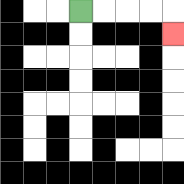{'start': '[3, 0]', 'end': '[7, 1]', 'path_directions': 'R,R,R,R,D', 'path_coordinates': '[[3, 0], [4, 0], [5, 0], [6, 0], [7, 0], [7, 1]]'}